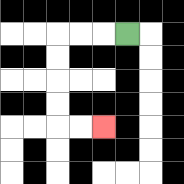{'start': '[5, 1]', 'end': '[4, 5]', 'path_directions': 'L,L,L,D,D,D,D,R,R', 'path_coordinates': '[[5, 1], [4, 1], [3, 1], [2, 1], [2, 2], [2, 3], [2, 4], [2, 5], [3, 5], [4, 5]]'}